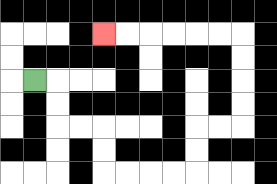{'start': '[1, 3]', 'end': '[4, 1]', 'path_directions': 'R,D,D,R,R,D,D,R,R,R,R,U,U,R,R,U,U,U,U,L,L,L,L,L,L', 'path_coordinates': '[[1, 3], [2, 3], [2, 4], [2, 5], [3, 5], [4, 5], [4, 6], [4, 7], [5, 7], [6, 7], [7, 7], [8, 7], [8, 6], [8, 5], [9, 5], [10, 5], [10, 4], [10, 3], [10, 2], [10, 1], [9, 1], [8, 1], [7, 1], [6, 1], [5, 1], [4, 1]]'}